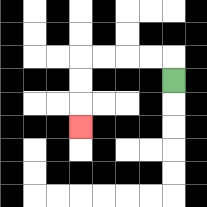{'start': '[7, 3]', 'end': '[3, 5]', 'path_directions': 'U,L,L,L,L,D,D,D', 'path_coordinates': '[[7, 3], [7, 2], [6, 2], [5, 2], [4, 2], [3, 2], [3, 3], [3, 4], [3, 5]]'}